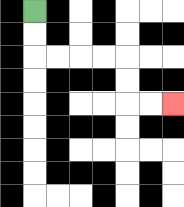{'start': '[1, 0]', 'end': '[7, 4]', 'path_directions': 'D,D,R,R,R,R,D,D,R,R', 'path_coordinates': '[[1, 0], [1, 1], [1, 2], [2, 2], [3, 2], [4, 2], [5, 2], [5, 3], [5, 4], [6, 4], [7, 4]]'}